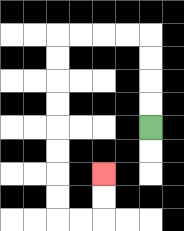{'start': '[6, 5]', 'end': '[4, 7]', 'path_directions': 'U,U,U,U,L,L,L,L,D,D,D,D,D,D,D,D,R,R,U,U', 'path_coordinates': '[[6, 5], [6, 4], [6, 3], [6, 2], [6, 1], [5, 1], [4, 1], [3, 1], [2, 1], [2, 2], [2, 3], [2, 4], [2, 5], [2, 6], [2, 7], [2, 8], [2, 9], [3, 9], [4, 9], [4, 8], [4, 7]]'}